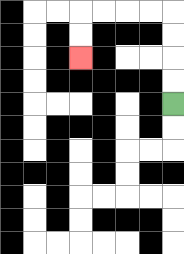{'start': '[7, 4]', 'end': '[3, 2]', 'path_directions': 'U,U,U,U,L,L,L,L,D,D', 'path_coordinates': '[[7, 4], [7, 3], [7, 2], [7, 1], [7, 0], [6, 0], [5, 0], [4, 0], [3, 0], [3, 1], [3, 2]]'}